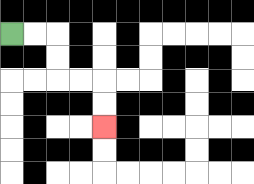{'start': '[0, 1]', 'end': '[4, 5]', 'path_directions': 'R,R,D,D,R,R,D,D', 'path_coordinates': '[[0, 1], [1, 1], [2, 1], [2, 2], [2, 3], [3, 3], [4, 3], [4, 4], [4, 5]]'}